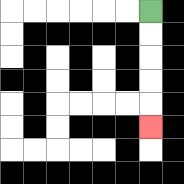{'start': '[6, 0]', 'end': '[6, 5]', 'path_directions': 'D,D,D,D,D', 'path_coordinates': '[[6, 0], [6, 1], [6, 2], [6, 3], [6, 4], [6, 5]]'}